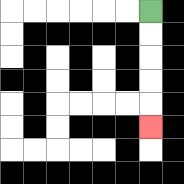{'start': '[6, 0]', 'end': '[6, 5]', 'path_directions': 'D,D,D,D,D', 'path_coordinates': '[[6, 0], [6, 1], [6, 2], [6, 3], [6, 4], [6, 5]]'}